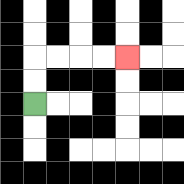{'start': '[1, 4]', 'end': '[5, 2]', 'path_directions': 'U,U,R,R,R,R', 'path_coordinates': '[[1, 4], [1, 3], [1, 2], [2, 2], [3, 2], [4, 2], [5, 2]]'}